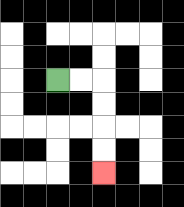{'start': '[2, 3]', 'end': '[4, 7]', 'path_directions': 'R,R,D,D,D,D', 'path_coordinates': '[[2, 3], [3, 3], [4, 3], [4, 4], [4, 5], [4, 6], [4, 7]]'}